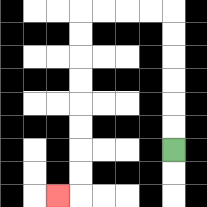{'start': '[7, 6]', 'end': '[2, 8]', 'path_directions': 'U,U,U,U,U,U,L,L,L,L,D,D,D,D,D,D,D,D,L', 'path_coordinates': '[[7, 6], [7, 5], [7, 4], [7, 3], [7, 2], [7, 1], [7, 0], [6, 0], [5, 0], [4, 0], [3, 0], [3, 1], [3, 2], [3, 3], [3, 4], [3, 5], [3, 6], [3, 7], [3, 8], [2, 8]]'}